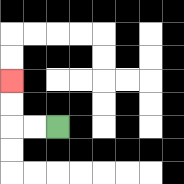{'start': '[2, 5]', 'end': '[0, 3]', 'path_directions': 'L,L,U,U', 'path_coordinates': '[[2, 5], [1, 5], [0, 5], [0, 4], [0, 3]]'}